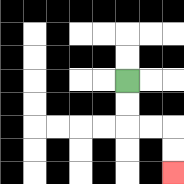{'start': '[5, 3]', 'end': '[7, 7]', 'path_directions': 'D,D,R,R,D,D', 'path_coordinates': '[[5, 3], [5, 4], [5, 5], [6, 5], [7, 5], [7, 6], [7, 7]]'}